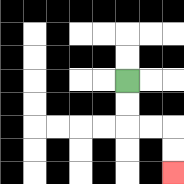{'start': '[5, 3]', 'end': '[7, 7]', 'path_directions': 'D,D,R,R,D,D', 'path_coordinates': '[[5, 3], [5, 4], [5, 5], [6, 5], [7, 5], [7, 6], [7, 7]]'}